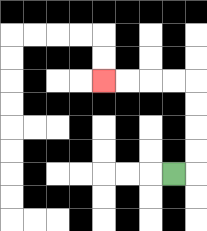{'start': '[7, 7]', 'end': '[4, 3]', 'path_directions': 'R,U,U,U,U,L,L,L,L', 'path_coordinates': '[[7, 7], [8, 7], [8, 6], [8, 5], [8, 4], [8, 3], [7, 3], [6, 3], [5, 3], [4, 3]]'}